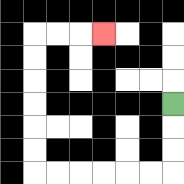{'start': '[7, 4]', 'end': '[4, 1]', 'path_directions': 'D,D,D,L,L,L,L,L,L,U,U,U,U,U,U,R,R,R', 'path_coordinates': '[[7, 4], [7, 5], [7, 6], [7, 7], [6, 7], [5, 7], [4, 7], [3, 7], [2, 7], [1, 7], [1, 6], [1, 5], [1, 4], [1, 3], [1, 2], [1, 1], [2, 1], [3, 1], [4, 1]]'}